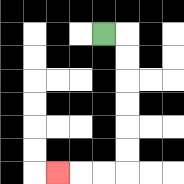{'start': '[4, 1]', 'end': '[2, 7]', 'path_directions': 'R,D,D,D,D,D,D,L,L,L', 'path_coordinates': '[[4, 1], [5, 1], [5, 2], [5, 3], [5, 4], [5, 5], [5, 6], [5, 7], [4, 7], [3, 7], [2, 7]]'}